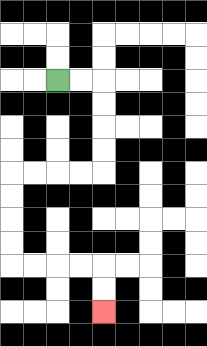{'start': '[2, 3]', 'end': '[4, 13]', 'path_directions': 'R,R,D,D,D,D,L,L,L,L,D,D,D,D,R,R,R,R,D,D', 'path_coordinates': '[[2, 3], [3, 3], [4, 3], [4, 4], [4, 5], [4, 6], [4, 7], [3, 7], [2, 7], [1, 7], [0, 7], [0, 8], [0, 9], [0, 10], [0, 11], [1, 11], [2, 11], [3, 11], [4, 11], [4, 12], [4, 13]]'}